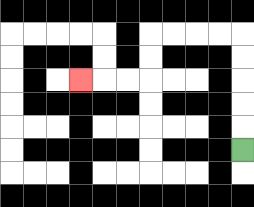{'start': '[10, 6]', 'end': '[3, 3]', 'path_directions': 'U,U,U,U,U,L,L,L,L,D,D,L,L,L', 'path_coordinates': '[[10, 6], [10, 5], [10, 4], [10, 3], [10, 2], [10, 1], [9, 1], [8, 1], [7, 1], [6, 1], [6, 2], [6, 3], [5, 3], [4, 3], [3, 3]]'}